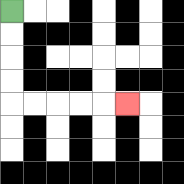{'start': '[0, 0]', 'end': '[5, 4]', 'path_directions': 'D,D,D,D,R,R,R,R,R', 'path_coordinates': '[[0, 0], [0, 1], [0, 2], [0, 3], [0, 4], [1, 4], [2, 4], [3, 4], [4, 4], [5, 4]]'}